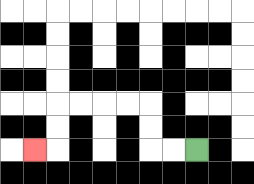{'start': '[8, 6]', 'end': '[1, 6]', 'path_directions': 'L,L,U,U,L,L,L,L,D,D,L', 'path_coordinates': '[[8, 6], [7, 6], [6, 6], [6, 5], [6, 4], [5, 4], [4, 4], [3, 4], [2, 4], [2, 5], [2, 6], [1, 6]]'}